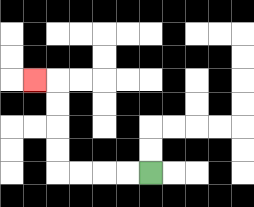{'start': '[6, 7]', 'end': '[1, 3]', 'path_directions': 'L,L,L,L,U,U,U,U,L', 'path_coordinates': '[[6, 7], [5, 7], [4, 7], [3, 7], [2, 7], [2, 6], [2, 5], [2, 4], [2, 3], [1, 3]]'}